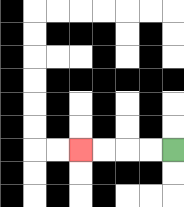{'start': '[7, 6]', 'end': '[3, 6]', 'path_directions': 'L,L,L,L', 'path_coordinates': '[[7, 6], [6, 6], [5, 6], [4, 6], [3, 6]]'}